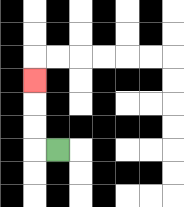{'start': '[2, 6]', 'end': '[1, 3]', 'path_directions': 'L,U,U,U', 'path_coordinates': '[[2, 6], [1, 6], [1, 5], [1, 4], [1, 3]]'}